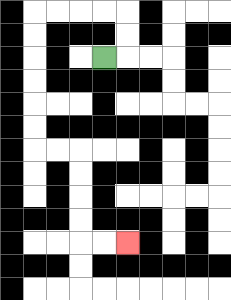{'start': '[4, 2]', 'end': '[5, 10]', 'path_directions': 'R,U,U,L,L,L,L,D,D,D,D,D,D,R,R,D,D,D,D,R,R', 'path_coordinates': '[[4, 2], [5, 2], [5, 1], [5, 0], [4, 0], [3, 0], [2, 0], [1, 0], [1, 1], [1, 2], [1, 3], [1, 4], [1, 5], [1, 6], [2, 6], [3, 6], [3, 7], [3, 8], [3, 9], [3, 10], [4, 10], [5, 10]]'}